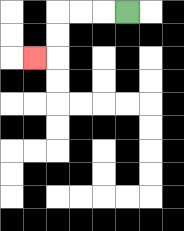{'start': '[5, 0]', 'end': '[1, 2]', 'path_directions': 'L,L,L,D,D,L', 'path_coordinates': '[[5, 0], [4, 0], [3, 0], [2, 0], [2, 1], [2, 2], [1, 2]]'}